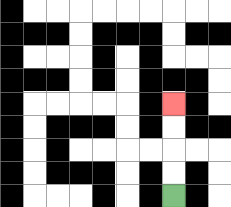{'start': '[7, 8]', 'end': '[7, 4]', 'path_directions': 'U,U,U,U', 'path_coordinates': '[[7, 8], [7, 7], [7, 6], [7, 5], [7, 4]]'}